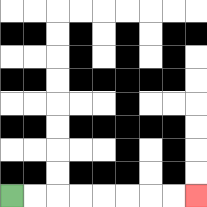{'start': '[0, 8]', 'end': '[8, 8]', 'path_directions': 'R,R,R,R,R,R,R,R', 'path_coordinates': '[[0, 8], [1, 8], [2, 8], [3, 8], [4, 8], [5, 8], [6, 8], [7, 8], [8, 8]]'}